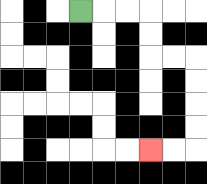{'start': '[3, 0]', 'end': '[6, 6]', 'path_directions': 'R,R,R,D,D,R,R,D,D,D,D,L,L', 'path_coordinates': '[[3, 0], [4, 0], [5, 0], [6, 0], [6, 1], [6, 2], [7, 2], [8, 2], [8, 3], [8, 4], [8, 5], [8, 6], [7, 6], [6, 6]]'}